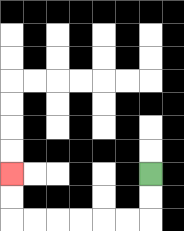{'start': '[6, 7]', 'end': '[0, 7]', 'path_directions': 'D,D,L,L,L,L,L,L,U,U', 'path_coordinates': '[[6, 7], [6, 8], [6, 9], [5, 9], [4, 9], [3, 9], [2, 9], [1, 9], [0, 9], [0, 8], [0, 7]]'}